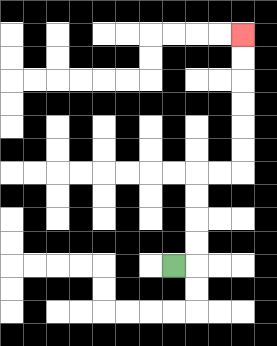{'start': '[7, 11]', 'end': '[10, 1]', 'path_directions': 'R,U,U,U,U,R,R,U,U,U,U,U,U', 'path_coordinates': '[[7, 11], [8, 11], [8, 10], [8, 9], [8, 8], [8, 7], [9, 7], [10, 7], [10, 6], [10, 5], [10, 4], [10, 3], [10, 2], [10, 1]]'}